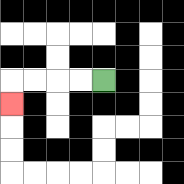{'start': '[4, 3]', 'end': '[0, 4]', 'path_directions': 'L,L,L,L,D', 'path_coordinates': '[[4, 3], [3, 3], [2, 3], [1, 3], [0, 3], [0, 4]]'}